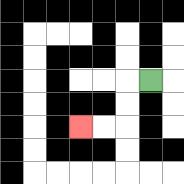{'start': '[6, 3]', 'end': '[3, 5]', 'path_directions': 'L,D,D,L,L', 'path_coordinates': '[[6, 3], [5, 3], [5, 4], [5, 5], [4, 5], [3, 5]]'}